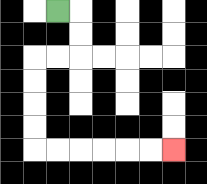{'start': '[2, 0]', 'end': '[7, 6]', 'path_directions': 'R,D,D,L,L,D,D,D,D,R,R,R,R,R,R', 'path_coordinates': '[[2, 0], [3, 0], [3, 1], [3, 2], [2, 2], [1, 2], [1, 3], [1, 4], [1, 5], [1, 6], [2, 6], [3, 6], [4, 6], [5, 6], [6, 6], [7, 6]]'}